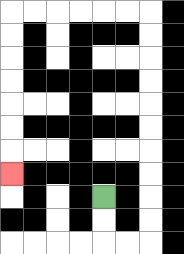{'start': '[4, 8]', 'end': '[0, 7]', 'path_directions': 'D,D,R,R,U,U,U,U,U,U,U,U,U,U,L,L,L,L,L,L,D,D,D,D,D,D,D', 'path_coordinates': '[[4, 8], [4, 9], [4, 10], [5, 10], [6, 10], [6, 9], [6, 8], [6, 7], [6, 6], [6, 5], [6, 4], [6, 3], [6, 2], [6, 1], [6, 0], [5, 0], [4, 0], [3, 0], [2, 0], [1, 0], [0, 0], [0, 1], [0, 2], [0, 3], [0, 4], [0, 5], [0, 6], [0, 7]]'}